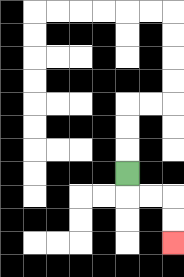{'start': '[5, 7]', 'end': '[7, 10]', 'path_directions': 'D,R,R,D,D', 'path_coordinates': '[[5, 7], [5, 8], [6, 8], [7, 8], [7, 9], [7, 10]]'}